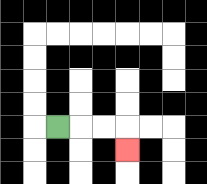{'start': '[2, 5]', 'end': '[5, 6]', 'path_directions': 'R,R,R,D', 'path_coordinates': '[[2, 5], [3, 5], [4, 5], [5, 5], [5, 6]]'}